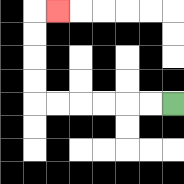{'start': '[7, 4]', 'end': '[2, 0]', 'path_directions': 'L,L,L,L,L,L,U,U,U,U,R', 'path_coordinates': '[[7, 4], [6, 4], [5, 4], [4, 4], [3, 4], [2, 4], [1, 4], [1, 3], [1, 2], [1, 1], [1, 0], [2, 0]]'}